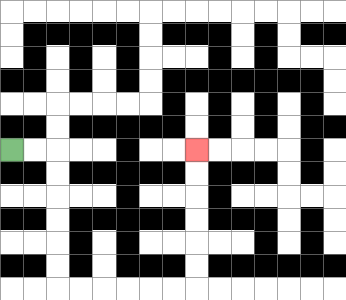{'start': '[0, 6]', 'end': '[8, 6]', 'path_directions': 'R,R,D,D,D,D,D,D,R,R,R,R,R,R,U,U,U,U,U,U', 'path_coordinates': '[[0, 6], [1, 6], [2, 6], [2, 7], [2, 8], [2, 9], [2, 10], [2, 11], [2, 12], [3, 12], [4, 12], [5, 12], [6, 12], [7, 12], [8, 12], [8, 11], [8, 10], [8, 9], [8, 8], [8, 7], [8, 6]]'}